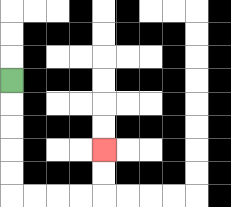{'start': '[0, 3]', 'end': '[4, 6]', 'path_directions': 'D,D,D,D,D,R,R,R,R,U,U', 'path_coordinates': '[[0, 3], [0, 4], [0, 5], [0, 6], [0, 7], [0, 8], [1, 8], [2, 8], [3, 8], [4, 8], [4, 7], [4, 6]]'}